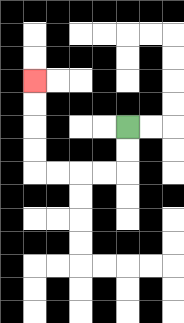{'start': '[5, 5]', 'end': '[1, 3]', 'path_directions': 'D,D,L,L,L,L,U,U,U,U', 'path_coordinates': '[[5, 5], [5, 6], [5, 7], [4, 7], [3, 7], [2, 7], [1, 7], [1, 6], [1, 5], [1, 4], [1, 3]]'}